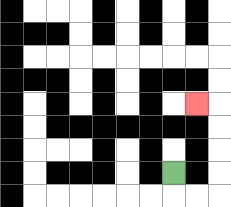{'start': '[7, 7]', 'end': '[8, 4]', 'path_directions': 'D,R,R,U,U,U,U,L', 'path_coordinates': '[[7, 7], [7, 8], [8, 8], [9, 8], [9, 7], [9, 6], [9, 5], [9, 4], [8, 4]]'}